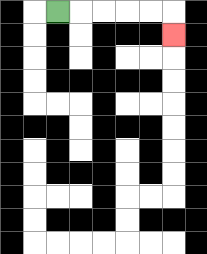{'start': '[2, 0]', 'end': '[7, 1]', 'path_directions': 'R,R,R,R,R,D', 'path_coordinates': '[[2, 0], [3, 0], [4, 0], [5, 0], [6, 0], [7, 0], [7, 1]]'}